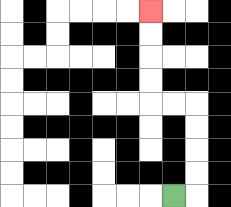{'start': '[7, 8]', 'end': '[6, 0]', 'path_directions': 'R,U,U,U,U,L,L,U,U,U,U', 'path_coordinates': '[[7, 8], [8, 8], [8, 7], [8, 6], [8, 5], [8, 4], [7, 4], [6, 4], [6, 3], [6, 2], [6, 1], [6, 0]]'}